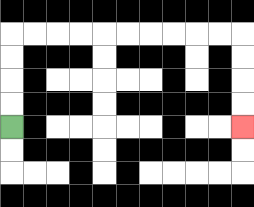{'start': '[0, 5]', 'end': '[10, 5]', 'path_directions': 'U,U,U,U,R,R,R,R,R,R,R,R,R,R,D,D,D,D', 'path_coordinates': '[[0, 5], [0, 4], [0, 3], [0, 2], [0, 1], [1, 1], [2, 1], [3, 1], [4, 1], [5, 1], [6, 1], [7, 1], [8, 1], [9, 1], [10, 1], [10, 2], [10, 3], [10, 4], [10, 5]]'}